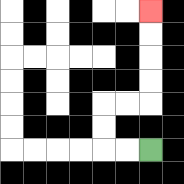{'start': '[6, 6]', 'end': '[6, 0]', 'path_directions': 'L,L,U,U,R,R,U,U,U,U', 'path_coordinates': '[[6, 6], [5, 6], [4, 6], [4, 5], [4, 4], [5, 4], [6, 4], [6, 3], [6, 2], [6, 1], [6, 0]]'}